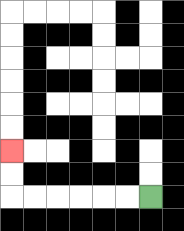{'start': '[6, 8]', 'end': '[0, 6]', 'path_directions': 'L,L,L,L,L,L,U,U', 'path_coordinates': '[[6, 8], [5, 8], [4, 8], [3, 8], [2, 8], [1, 8], [0, 8], [0, 7], [0, 6]]'}